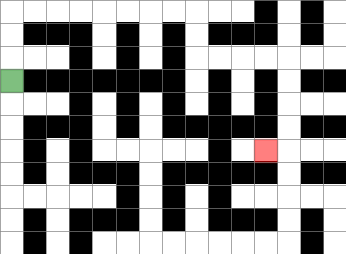{'start': '[0, 3]', 'end': '[11, 6]', 'path_directions': 'U,U,U,R,R,R,R,R,R,R,R,D,D,R,R,R,R,D,D,D,D,L', 'path_coordinates': '[[0, 3], [0, 2], [0, 1], [0, 0], [1, 0], [2, 0], [3, 0], [4, 0], [5, 0], [6, 0], [7, 0], [8, 0], [8, 1], [8, 2], [9, 2], [10, 2], [11, 2], [12, 2], [12, 3], [12, 4], [12, 5], [12, 6], [11, 6]]'}